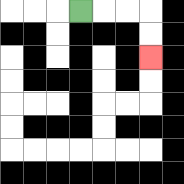{'start': '[3, 0]', 'end': '[6, 2]', 'path_directions': 'R,R,R,D,D', 'path_coordinates': '[[3, 0], [4, 0], [5, 0], [6, 0], [6, 1], [6, 2]]'}